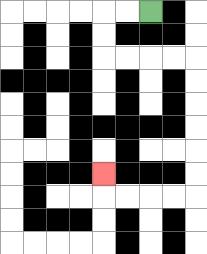{'start': '[6, 0]', 'end': '[4, 7]', 'path_directions': 'L,L,D,D,R,R,R,R,D,D,D,D,D,D,L,L,L,L,U', 'path_coordinates': '[[6, 0], [5, 0], [4, 0], [4, 1], [4, 2], [5, 2], [6, 2], [7, 2], [8, 2], [8, 3], [8, 4], [8, 5], [8, 6], [8, 7], [8, 8], [7, 8], [6, 8], [5, 8], [4, 8], [4, 7]]'}